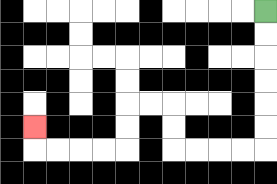{'start': '[11, 0]', 'end': '[1, 5]', 'path_directions': 'D,D,D,D,D,D,L,L,L,L,U,U,L,L,D,D,L,L,L,L,U', 'path_coordinates': '[[11, 0], [11, 1], [11, 2], [11, 3], [11, 4], [11, 5], [11, 6], [10, 6], [9, 6], [8, 6], [7, 6], [7, 5], [7, 4], [6, 4], [5, 4], [5, 5], [5, 6], [4, 6], [3, 6], [2, 6], [1, 6], [1, 5]]'}